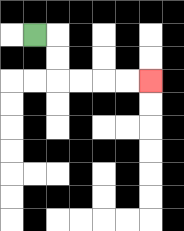{'start': '[1, 1]', 'end': '[6, 3]', 'path_directions': 'R,D,D,R,R,R,R', 'path_coordinates': '[[1, 1], [2, 1], [2, 2], [2, 3], [3, 3], [4, 3], [5, 3], [6, 3]]'}